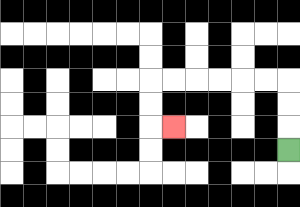{'start': '[12, 6]', 'end': '[7, 5]', 'path_directions': 'U,U,U,L,L,L,L,L,L,D,D,R', 'path_coordinates': '[[12, 6], [12, 5], [12, 4], [12, 3], [11, 3], [10, 3], [9, 3], [8, 3], [7, 3], [6, 3], [6, 4], [6, 5], [7, 5]]'}